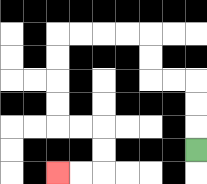{'start': '[8, 6]', 'end': '[2, 7]', 'path_directions': 'U,U,U,L,L,U,U,L,L,L,L,D,D,D,D,R,R,D,D,L,L', 'path_coordinates': '[[8, 6], [8, 5], [8, 4], [8, 3], [7, 3], [6, 3], [6, 2], [6, 1], [5, 1], [4, 1], [3, 1], [2, 1], [2, 2], [2, 3], [2, 4], [2, 5], [3, 5], [4, 5], [4, 6], [4, 7], [3, 7], [2, 7]]'}